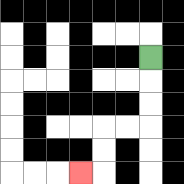{'start': '[6, 2]', 'end': '[3, 7]', 'path_directions': 'D,D,D,L,L,D,D,L', 'path_coordinates': '[[6, 2], [6, 3], [6, 4], [6, 5], [5, 5], [4, 5], [4, 6], [4, 7], [3, 7]]'}